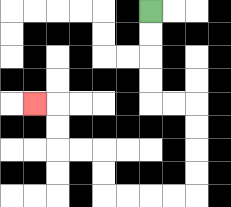{'start': '[6, 0]', 'end': '[1, 4]', 'path_directions': 'D,D,D,D,R,R,D,D,D,D,L,L,L,L,U,U,L,L,U,U,L', 'path_coordinates': '[[6, 0], [6, 1], [6, 2], [6, 3], [6, 4], [7, 4], [8, 4], [8, 5], [8, 6], [8, 7], [8, 8], [7, 8], [6, 8], [5, 8], [4, 8], [4, 7], [4, 6], [3, 6], [2, 6], [2, 5], [2, 4], [1, 4]]'}